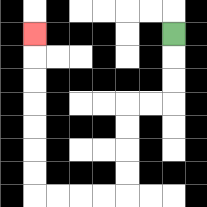{'start': '[7, 1]', 'end': '[1, 1]', 'path_directions': 'D,D,D,L,L,D,D,D,D,L,L,L,L,U,U,U,U,U,U,U', 'path_coordinates': '[[7, 1], [7, 2], [7, 3], [7, 4], [6, 4], [5, 4], [5, 5], [5, 6], [5, 7], [5, 8], [4, 8], [3, 8], [2, 8], [1, 8], [1, 7], [1, 6], [1, 5], [1, 4], [1, 3], [1, 2], [1, 1]]'}